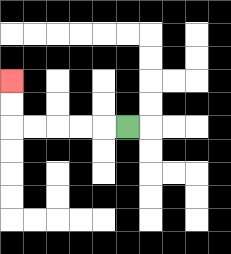{'start': '[5, 5]', 'end': '[0, 3]', 'path_directions': 'L,L,L,L,L,U,U', 'path_coordinates': '[[5, 5], [4, 5], [3, 5], [2, 5], [1, 5], [0, 5], [0, 4], [0, 3]]'}